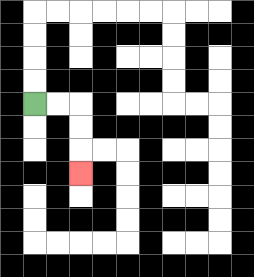{'start': '[1, 4]', 'end': '[3, 7]', 'path_directions': 'R,R,D,D,D', 'path_coordinates': '[[1, 4], [2, 4], [3, 4], [3, 5], [3, 6], [3, 7]]'}